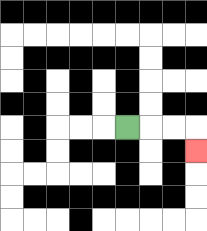{'start': '[5, 5]', 'end': '[8, 6]', 'path_directions': 'R,R,R,D', 'path_coordinates': '[[5, 5], [6, 5], [7, 5], [8, 5], [8, 6]]'}